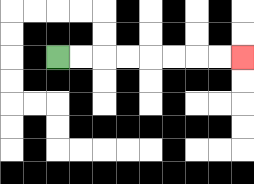{'start': '[2, 2]', 'end': '[10, 2]', 'path_directions': 'R,R,R,R,R,R,R,R', 'path_coordinates': '[[2, 2], [3, 2], [4, 2], [5, 2], [6, 2], [7, 2], [8, 2], [9, 2], [10, 2]]'}